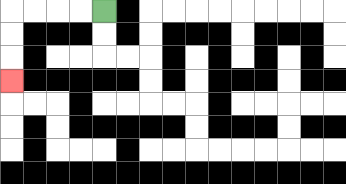{'start': '[4, 0]', 'end': '[0, 3]', 'path_directions': 'L,L,L,L,D,D,D', 'path_coordinates': '[[4, 0], [3, 0], [2, 0], [1, 0], [0, 0], [0, 1], [0, 2], [0, 3]]'}